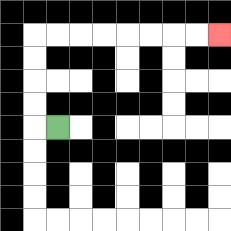{'start': '[2, 5]', 'end': '[9, 1]', 'path_directions': 'L,U,U,U,U,R,R,R,R,R,R,R,R', 'path_coordinates': '[[2, 5], [1, 5], [1, 4], [1, 3], [1, 2], [1, 1], [2, 1], [3, 1], [4, 1], [5, 1], [6, 1], [7, 1], [8, 1], [9, 1]]'}